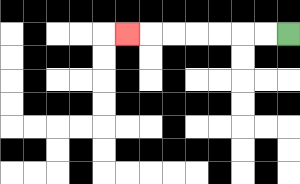{'start': '[12, 1]', 'end': '[5, 1]', 'path_directions': 'L,L,L,L,L,L,L', 'path_coordinates': '[[12, 1], [11, 1], [10, 1], [9, 1], [8, 1], [7, 1], [6, 1], [5, 1]]'}